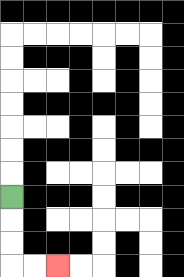{'start': '[0, 8]', 'end': '[2, 11]', 'path_directions': 'D,D,D,R,R', 'path_coordinates': '[[0, 8], [0, 9], [0, 10], [0, 11], [1, 11], [2, 11]]'}